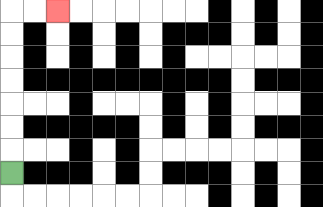{'start': '[0, 7]', 'end': '[2, 0]', 'path_directions': 'U,U,U,U,U,U,U,R,R', 'path_coordinates': '[[0, 7], [0, 6], [0, 5], [0, 4], [0, 3], [0, 2], [0, 1], [0, 0], [1, 0], [2, 0]]'}